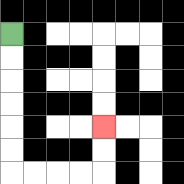{'start': '[0, 1]', 'end': '[4, 5]', 'path_directions': 'D,D,D,D,D,D,R,R,R,R,U,U', 'path_coordinates': '[[0, 1], [0, 2], [0, 3], [0, 4], [0, 5], [0, 6], [0, 7], [1, 7], [2, 7], [3, 7], [4, 7], [4, 6], [4, 5]]'}